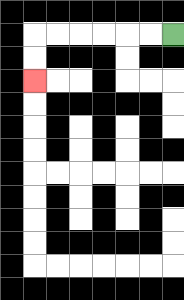{'start': '[7, 1]', 'end': '[1, 3]', 'path_directions': 'L,L,L,L,L,L,D,D', 'path_coordinates': '[[7, 1], [6, 1], [5, 1], [4, 1], [3, 1], [2, 1], [1, 1], [1, 2], [1, 3]]'}